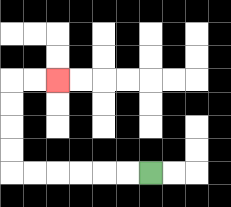{'start': '[6, 7]', 'end': '[2, 3]', 'path_directions': 'L,L,L,L,L,L,U,U,U,U,R,R', 'path_coordinates': '[[6, 7], [5, 7], [4, 7], [3, 7], [2, 7], [1, 7], [0, 7], [0, 6], [0, 5], [0, 4], [0, 3], [1, 3], [2, 3]]'}